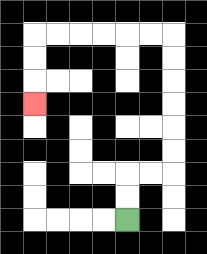{'start': '[5, 9]', 'end': '[1, 4]', 'path_directions': 'U,U,R,R,U,U,U,U,U,U,L,L,L,L,L,L,D,D,D', 'path_coordinates': '[[5, 9], [5, 8], [5, 7], [6, 7], [7, 7], [7, 6], [7, 5], [7, 4], [7, 3], [7, 2], [7, 1], [6, 1], [5, 1], [4, 1], [3, 1], [2, 1], [1, 1], [1, 2], [1, 3], [1, 4]]'}